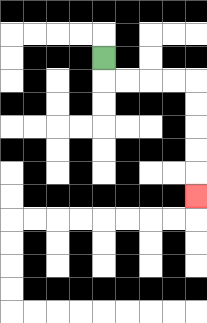{'start': '[4, 2]', 'end': '[8, 8]', 'path_directions': 'D,R,R,R,R,D,D,D,D,D', 'path_coordinates': '[[4, 2], [4, 3], [5, 3], [6, 3], [7, 3], [8, 3], [8, 4], [8, 5], [8, 6], [8, 7], [8, 8]]'}